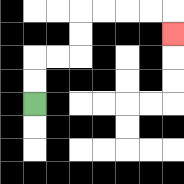{'start': '[1, 4]', 'end': '[7, 1]', 'path_directions': 'U,U,R,R,U,U,R,R,R,R,D', 'path_coordinates': '[[1, 4], [1, 3], [1, 2], [2, 2], [3, 2], [3, 1], [3, 0], [4, 0], [5, 0], [6, 0], [7, 0], [7, 1]]'}